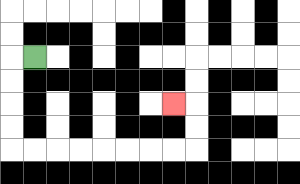{'start': '[1, 2]', 'end': '[7, 4]', 'path_directions': 'L,D,D,D,D,R,R,R,R,R,R,R,R,U,U,L', 'path_coordinates': '[[1, 2], [0, 2], [0, 3], [0, 4], [0, 5], [0, 6], [1, 6], [2, 6], [3, 6], [4, 6], [5, 6], [6, 6], [7, 6], [8, 6], [8, 5], [8, 4], [7, 4]]'}